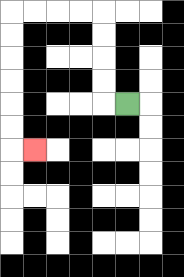{'start': '[5, 4]', 'end': '[1, 6]', 'path_directions': 'L,U,U,U,U,L,L,L,L,D,D,D,D,D,D,R', 'path_coordinates': '[[5, 4], [4, 4], [4, 3], [4, 2], [4, 1], [4, 0], [3, 0], [2, 0], [1, 0], [0, 0], [0, 1], [0, 2], [0, 3], [0, 4], [0, 5], [0, 6], [1, 6]]'}